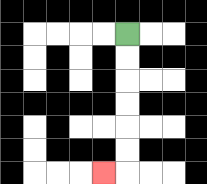{'start': '[5, 1]', 'end': '[4, 7]', 'path_directions': 'D,D,D,D,D,D,L', 'path_coordinates': '[[5, 1], [5, 2], [5, 3], [5, 4], [5, 5], [5, 6], [5, 7], [4, 7]]'}